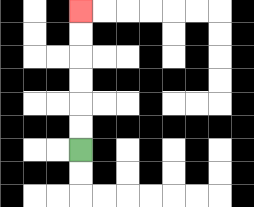{'start': '[3, 6]', 'end': '[3, 0]', 'path_directions': 'U,U,U,U,U,U', 'path_coordinates': '[[3, 6], [3, 5], [3, 4], [3, 3], [3, 2], [3, 1], [3, 0]]'}